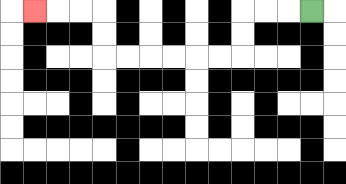{'start': '[13, 0]', 'end': '[1, 0]', 'path_directions': 'L,L,L,D,D,L,L,L,L,L,L,U,U,L,L,L', 'path_coordinates': '[[13, 0], [12, 0], [11, 0], [10, 0], [10, 1], [10, 2], [9, 2], [8, 2], [7, 2], [6, 2], [5, 2], [4, 2], [4, 1], [4, 0], [3, 0], [2, 0], [1, 0]]'}